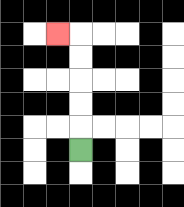{'start': '[3, 6]', 'end': '[2, 1]', 'path_directions': 'U,U,U,U,U,L', 'path_coordinates': '[[3, 6], [3, 5], [3, 4], [3, 3], [3, 2], [3, 1], [2, 1]]'}